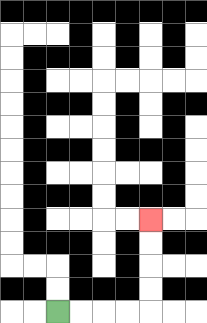{'start': '[2, 13]', 'end': '[6, 9]', 'path_directions': 'R,R,R,R,U,U,U,U', 'path_coordinates': '[[2, 13], [3, 13], [4, 13], [5, 13], [6, 13], [6, 12], [6, 11], [6, 10], [6, 9]]'}